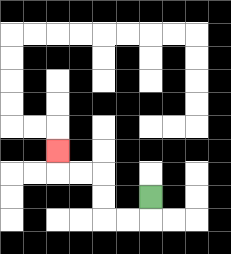{'start': '[6, 8]', 'end': '[2, 6]', 'path_directions': 'D,L,L,U,U,L,L,U', 'path_coordinates': '[[6, 8], [6, 9], [5, 9], [4, 9], [4, 8], [4, 7], [3, 7], [2, 7], [2, 6]]'}